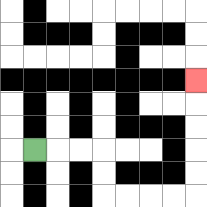{'start': '[1, 6]', 'end': '[8, 3]', 'path_directions': 'R,R,R,D,D,R,R,R,R,U,U,U,U,U', 'path_coordinates': '[[1, 6], [2, 6], [3, 6], [4, 6], [4, 7], [4, 8], [5, 8], [6, 8], [7, 8], [8, 8], [8, 7], [8, 6], [8, 5], [8, 4], [8, 3]]'}